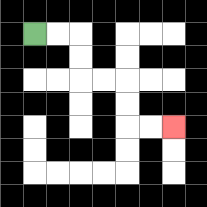{'start': '[1, 1]', 'end': '[7, 5]', 'path_directions': 'R,R,D,D,R,R,D,D,R,R', 'path_coordinates': '[[1, 1], [2, 1], [3, 1], [3, 2], [3, 3], [4, 3], [5, 3], [5, 4], [5, 5], [6, 5], [7, 5]]'}